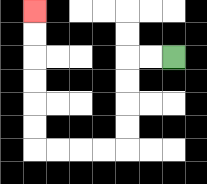{'start': '[7, 2]', 'end': '[1, 0]', 'path_directions': 'L,L,D,D,D,D,L,L,L,L,U,U,U,U,U,U', 'path_coordinates': '[[7, 2], [6, 2], [5, 2], [5, 3], [5, 4], [5, 5], [5, 6], [4, 6], [3, 6], [2, 6], [1, 6], [1, 5], [1, 4], [1, 3], [1, 2], [1, 1], [1, 0]]'}